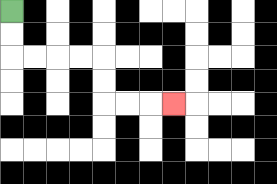{'start': '[0, 0]', 'end': '[7, 4]', 'path_directions': 'D,D,R,R,R,R,D,D,R,R,R', 'path_coordinates': '[[0, 0], [0, 1], [0, 2], [1, 2], [2, 2], [3, 2], [4, 2], [4, 3], [4, 4], [5, 4], [6, 4], [7, 4]]'}